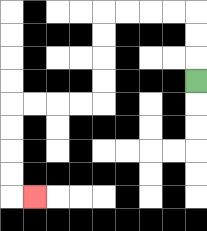{'start': '[8, 3]', 'end': '[1, 8]', 'path_directions': 'U,U,U,L,L,L,L,D,D,D,D,L,L,L,L,D,D,D,D,R', 'path_coordinates': '[[8, 3], [8, 2], [8, 1], [8, 0], [7, 0], [6, 0], [5, 0], [4, 0], [4, 1], [4, 2], [4, 3], [4, 4], [3, 4], [2, 4], [1, 4], [0, 4], [0, 5], [0, 6], [0, 7], [0, 8], [1, 8]]'}